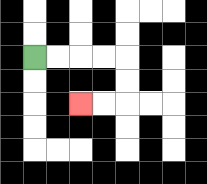{'start': '[1, 2]', 'end': '[3, 4]', 'path_directions': 'R,R,R,R,D,D,L,L', 'path_coordinates': '[[1, 2], [2, 2], [3, 2], [4, 2], [5, 2], [5, 3], [5, 4], [4, 4], [3, 4]]'}